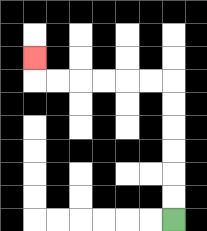{'start': '[7, 9]', 'end': '[1, 2]', 'path_directions': 'U,U,U,U,U,U,L,L,L,L,L,L,U', 'path_coordinates': '[[7, 9], [7, 8], [7, 7], [7, 6], [7, 5], [7, 4], [7, 3], [6, 3], [5, 3], [4, 3], [3, 3], [2, 3], [1, 3], [1, 2]]'}